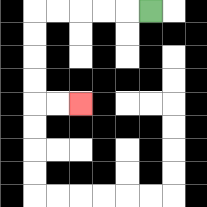{'start': '[6, 0]', 'end': '[3, 4]', 'path_directions': 'L,L,L,L,L,D,D,D,D,R,R', 'path_coordinates': '[[6, 0], [5, 0], [4, 0], [3, 0], [2, 0], [1, 0], [1, 1], [1, 2], [1, 3], [1, 4], [2, 4], [3, 4]]'}